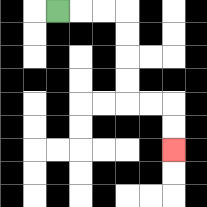{'start': '[2, 0]', 'end': '[7, 6]', 'path_directions': 'R,R,R,D,D,D,D,R,R,D,D', 'path_coordinates': '[[2, 0], [3, 0], [4, 0], [5, 0], [5, 1], [5, 2], [5, 3], [5, 4], [6, 4], [7, 4], [7, 5], [7, 6]]'}